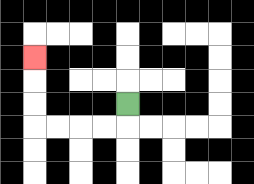{'start': '[5, 4]', 'end': '[1, 2]', 'path_directions': 'D,L,L,L,L,U,U,U', 'path_coordinates': '[[5, 4], [5, 5], [4, 5], [3, 5], [2, 5], [1, 5], [1, 4], [1, 3], [1, 2]]'}